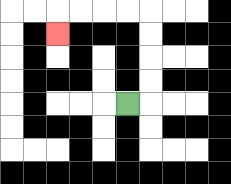{'start': '[5, 4]', 'end': '[2, 1]', 'path_directions': 'R,U,U,U,U,L,L,L,L,D', 'path_coordinates': '[[5, 4], [6, 4], [6, 3], [6, 2], [6, 1], [6, 0], [5, 0], [4, 0], [3, 0], [2, 0], [2, 1]]'}